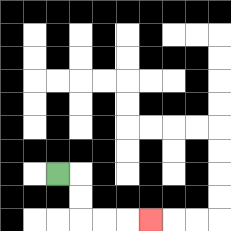{'start': '[2, 7]', 'end': '[6, 9]', 'path_directions': 'R,D,D,R,R,R', 'path_coordinates': '[[2, 7], [3, 7], [3, 8], [3, 9], [4, 9], [5, 9], [6, 9]]'}